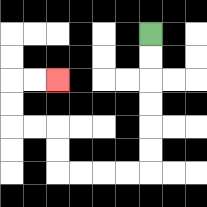{'start': '[6, 1]', 'end': '[2, 3]', 'path_directions': 'D,D,D,D,D,D,L,L,L,L,U,U,L,L,U,U,R,R', 'path_coordinates': '[[6, 1], [6, 2], [6, 3], [6, 4], [6, 5], [6, 6], [6, 7], [5, 7], [4, 7], [3, 7], [2, 7], [2, 6], [2, 5], [1, 5], [0, 5], [0, 4], [0, 3], [1, 3], [2, 3]]'}